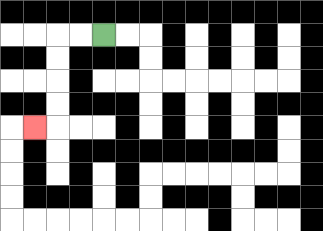{'start': '[4, 1]', 'end': '[1, 5]', 'path_directions': 'L,L,D,D,D,D,L', 'path_coordinates': '[[4, 1], [3, 1], [2, 1], [2, 2], [2, 3], [2, 4], [2, 5], [1, 5]]'}